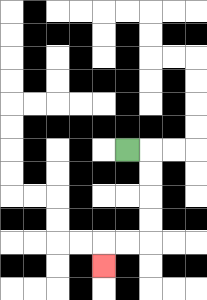{'start': '[5, 6]', 'end': '[4, 11]', 'path_directions': 'R,D,D,D,D,L,L,D', 'path_coordinates': '[[5, 6], [6, 6], [6, 7], [6, 8], [6, 9], [6, 10], [5, 10], [4, 10], [4, 11]]'}